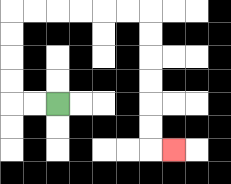{'start': '[2, 4]', 'end': '[7, 6]', 'path_directions': 'L,L,U,U,U,U,R,R,R,R,R,R,D,D,D,D,D,D,R', 'path_coordinates': '[[2, 4], [1, 4], [0, 4], [0, 3], [0, 2], [0, 1], [0, 0], [1, 0], [2, 0], [3, 0], [4, 0], [5, 0], [6, 0], [6, 1], [6, 2], [6, 3], [6, 4], [6, 5], [6, 6], [7, 6]]'}